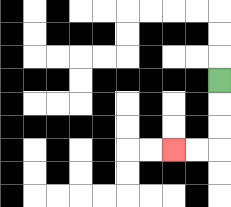{'start': '[9, 3]', 'end': '[7, 6]', 'path_directions': 'D,D,D,L,L', 'path_coordinates': '[[9, 3], [9, 4], [9, 5], [9, 6], [8, 6], [7, 6]]'}